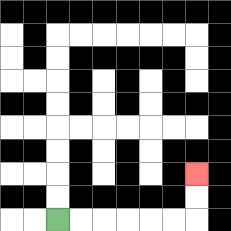{'start': '[2, 9]', 'end': '[8, 7]', 'path_directions': 'R,R,R,R,R,R,U,U', 'path_coordinates': '[[2, 9], [3, 9], [4, 9], [5, 9], [6, 9], [7, 9], [8, 9], [8, 8], [8, 7]]'}